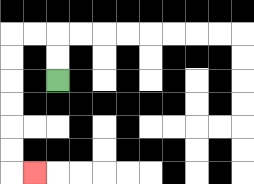{'start': '[2, 3]', 'end': '[1, 7]', 'path_directions': 'U,U,L,L,D,D,D,D,D,D,R', 'path_coordinates': '[[2, 3], [2, 2], [2, 1], [1, 1], [0, 1], [0, 2], [0, 3], [0, 4], [0, 5], [0, 6], [0, 7], [1, 7]]'}